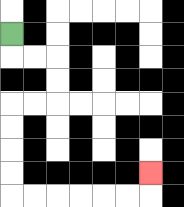{'start': '[0, 1]', 'end': '[6, 7]', 'path_directions': 'D,R,R,D,D,L,L,D,D,D,D,R,R,R,R,R,R,U', 'path_coordinates': '[[0, 1], [0, 2], [1, 2], [2, 2], [2, 3], [2, 4], [1, 4], [0, 4], [0, 5], [0, 6], [0, 7], [0, 8], [1, 8], [2, 8], [3, 8], [4, 8], [5, 8], [6, 8], [6, 7]]'}